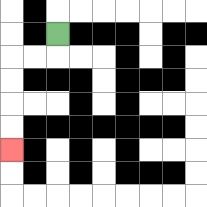{'start': '[2, 1]', 'end': '[0, 6]', 'path_directions': 'D,L,L,D,D,D,D', 'path_coordinates': '[[2, 1], [2, 2], [1, 2], [0, 2], [0, 3], [0, 4], [0, 5], [0, 6]]'}